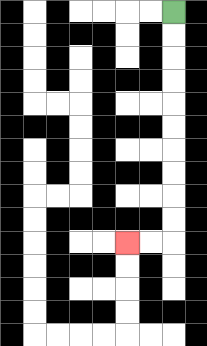{'start': '[7, 0]', 'end': '[5, 10]', 'path_directions': 'D,D,D,D,D,D,D,D,D,D,L,L', 'path_coordinates': '[[7, 0], [7, 1], [7, 2], [7, 3], [7, 4], [7, 5], [7, 6], [7, 7], [7, 8], [7, 9], [7, 10], [6, 10], [5, 10]]'}